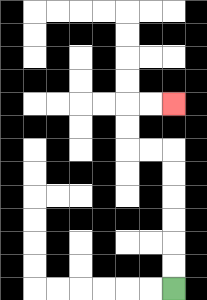{'start': '[7, 12]', 'end': '[7, 4]', 'path_directions': 'U,U,U,U,U,U,L,L,U,U,R,R', 'path_coordinates': '[[7, 12], [7, 11], [7, 10], [7, 9], [7, 8], [7, 7], [7, 6], [6, 6], [5, 6], [5, 5], [5, 4], [6, 4], [7, 4]]'}